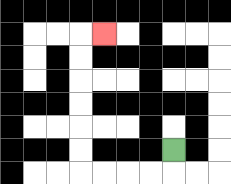{'start': '[7, 6]', 'end': '[4, 1]', 'path_directions': 'D,L,L,L,L,U,U,U,U,U,U,R', 'path_coordinates': '[[7, 6], [7, 7], [6, 7], [5, 7], [4, 7], [3, 7], [3, 6], [3, 5], [3, 4], [3, 3], [3, 2], [3, 1], [4, 1]]'}